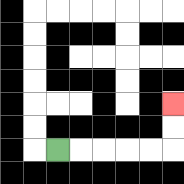{'start': '[2, 6]', 'end': '[7, 4]', 'path_directions': 'R,R,R,R,R,U,U', 'path_coordinates': '[[2, 6], [3, 6], [4, 6], [5, 6], [6, 6], [7, 6], [7, 5], [7, 4]]'}